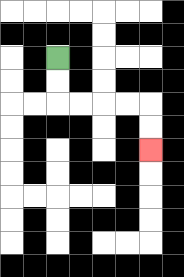{'start': '[2, 2]', 'end': '[6, 6]', 'path_directions': 'D,D,R,R,R,R,D,D', 'path_coordinates': '[[2, 2], [2, 3], [2, 4], [3, 4], [4, 4], [5, 4], [6, 4], [6, 5], [6, 6]]'}